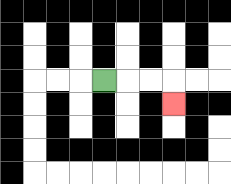{'start': '[4, 3]', 'end': '[7, 4]', 'path_directions': 'R,R,R,D', 'path_coordinates': '[[4, 3], [5, 3], [6, 3], [7, 3], [7, 4]]'}